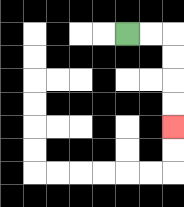{'start': '[5, 1]', 'end': '[7, 5]', 'path_directions': 'R,R,D,D,D,D', 'path_coordinates': '[[5, 1], [6, 1], [7, 1], [7, 2], [7, 3], [7, 4], [7, 5]]'}